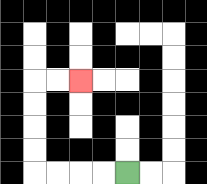{'start': '[5, 7]', 'end': '[3, 3]', 'path_directions': 'L,L,L,L,U,U,U,U,R,R', 'path_coordinates': '[[5, 7], [4, 7], [3, 7], [2, 7], [1, 7], [1, 6], [1, 5], [1, 4], [1, 3], [2, 3], [3, 3]]'}